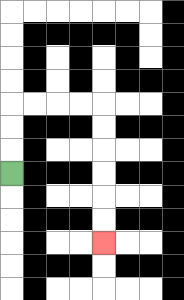{'start': '[0, 7]', 'end': '[4, 10]', 'path_directions': 'U,U,U,R,R,R,R,D,D,D,D,D,D', 'path_coordinates': '[[0, 7], [0, 6], [0, 5], [0, 4], [1, 4], [2, 4], [3, 4], [4, 4], [4, 5], [4, 6], [4, 7], [4, 8], [4, 9], [4, 10]]'}